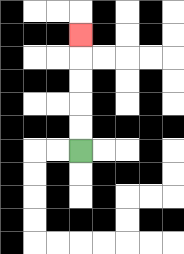{'start': '[3, 6]', 'end': '[3, 1]', 'path_directions': 'U,U,U,U,U', 'path_coordinates': '[[3, 6], [3, 5], [3, 4], [3, 3], [3, 2], [3, 1]]'}